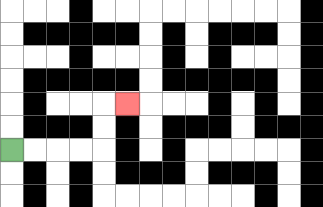{'start': '[0, 6]', 'end': '[5, 4]', 'path_directions': 'R,R,R,R,U,U,R', 'path_coordinates': '[[0, 6], [1, 6], [2, 6], [3, 6], [4, 6], [4, 5], [4, 4], [5, 4]]'}